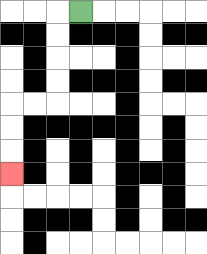{'start': '[3, 0]', 'end': '[0, 7]', 'path_directions': 'L,D,D,D,D,L,L,D,D,D', 'path_coordinates': '[[3, 0], [2, 0], [2, 1], [2, 2], [2, 3], [2, 4], [1, 4], [0, 4], [0, 5], [0, 6], [0, 7]]'}